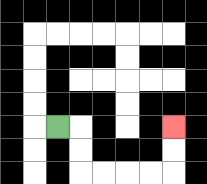{'start': '[2, 5]', 'end': '[7, 5]', 'path_directions': 'R,D,D,R,R,R,R,U,U', 'path_coordinates': '[[2, 5], [3, 5], [3, 6], [3, 7], [4, 7], [5, 7], [6, 7], [7, 7], [7, 6], [7, 5]]'}